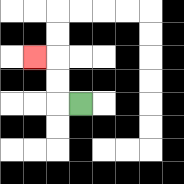{'start': '[3, 4]', 'end': '[1, 2]', 'path_directions': 'L,U,U,L', 'path_coordinates': '[[3, 4], [2, 4], [2, 3], [2, 2], [1, 2]]'}